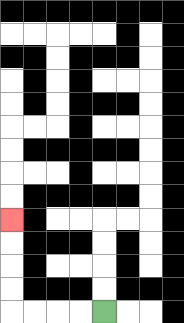{'start': '[4, 13]', 'end': '[0, 9]', 'path_directions': 'L,L,L,L,U,U,U,U', 'path_coordinates': '[[4, 13], [3, 13], [2, 13], [1, 13], [0, 13], [0, 12], [0, 11], [0, 10], [0, 9]]'}